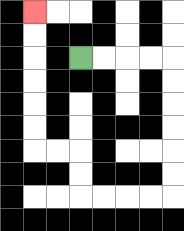{'start': '[3, 2]', 'end': '[1, 0]', 'path_directions': 'R,R,R,R,D,D,D,D,D,D,L,L,L,L,U,U,L,L,U,U,U,U,U,U', 'path_coordinates': '[[3, 2], [4, 2], [5, 2], [6, 2], [7, 2], [7, 3], [7, 4], [7, 5], [7, 6], [7, 7], [7, 8], [6, 8], [5, 8], [4, 8], [3, 8], [3, 7], [3, 6], [2, 6], [1, 6], [1, 5], [1, 4], [1, 3], [1, 2], [1, 1], [1, 0]]'}